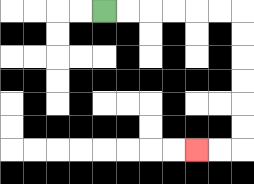{'start': '[4, 0]', 'end': '[8, 6]', 'path_directions': 'R,R,R,R,R,R,D,D,D,D,D,D,L,L', 'path_coordinates': '[[4, 0], [5, 0], [6, 0], [7, 0], [8, 0], [9, 0], [10, 0], [10, 1], [10, 2], [10, 3], [10, 4], [10, 5], [10, 6], [9, 6], [8, 6]]'}